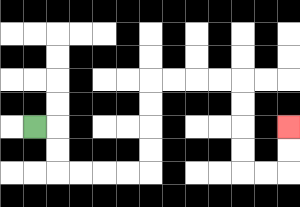{'start': '[1, 5]', 'end': '[12, 5]', 'path_directions': 'R,D,D,R,R,R,R,U,U,U,U,R,R,R,R,D,D,D,D,R,R,U,U', 'path_coordinates': '[[1, 5], [2, 5], [2, 6], [2, 7], [3, 7], [4, 7], [5, 7], [6, 7], [6, 6], [6, 5], [6, 4], [6, 3], [7, 3], [8, 3], [9, 3], [10, 3], [10, 4], [10, 5], [10, 6], [10, 7], [11, 7], [12, 7], [12, 6], [12, 5]]'}